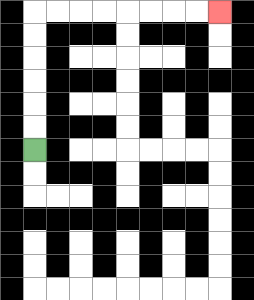{'start': '[1, 6]', 'end': '[9, 0]', 'path_directions': 'U,U,U,U,U,U,R,R,R,R,R,R,R,R', 'path_coordinates': '[[1, 6], [1, 5], [1, 4], [1, 3], [1, 2], [1, 1], [1, 0], [2, 0], [3, 0], [4, 0], [5, 0], [6, 0], [7, 0], [8, 0], [9, 0]]'}